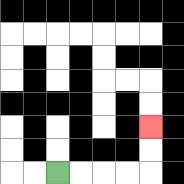{'start': '[2, 7]', 'end': '[6, 5]', 'path_directions': 'R,R,R,R,U,U', 'path_coordinates': '[[2, 7], [3, 7], [4, 7], [5, 7], [6, 7], [6, 6], [6, 5]]'}